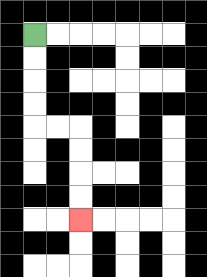{'start': '[1, 1]', 'end': '[3, 9]', 'path_directions': 'D,D,D,D,R,R,D,D,D,D', 'path_coordinates': '[[1, 1], [1, 2], [1, 3], [1, 4], [1, 5], [2, 5], [3, 5], [3, 6], [3, 7], [3, 8], [3, 9]]'}